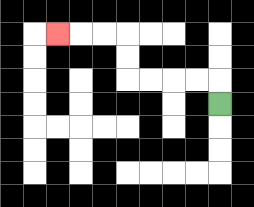{'start': '[9, 4]', 'end': '[2, 1]', 'path_directions': 'U,L,L,L,L,U,U,L,L,L', 'path_coordinates': '[[9, 4], [9, 3], [8, 3], [7, 3], [6, 3], [5, 3], [5, 2], [5, 1], [4, 1], [3, 1], [2, 1]]'}